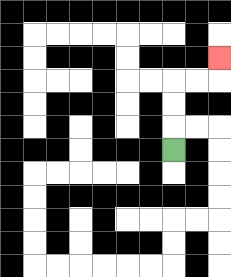{'start': '[7, 6]', 'end': '[9, 2]', 'path_directions': 'U,U,U,R,R,U', 'path_coordinates': '[[7, 6], [7, 5], [7, 4], [7, 3], [8, 3], [9, 3], [9, 2]]'}